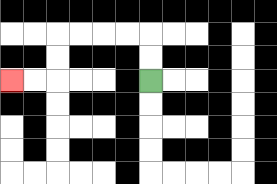{'start': '[6, 3]', 'end': '[0, 3]', 'path_directions': 'U,U,L,L,L,L,D,D,L,L', 'path_coordinates': '[[6, 3], [6, 2], [6, 1], [5, 1], [4, 1], [3, 1], [2, 1], [2, 2], [2, 3], [1, 3], [0, 3]]'}